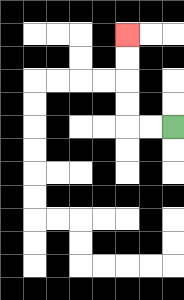{'start': '[7, 5]', 'end': '[5, 1]', 'path_directions': 'L,L,U,U,U,U', 'path_coordinates': '[[7, 5], [6, 5], [5, 5], [5, 4], [5, 3], [5, 2], [5, 1]]'}